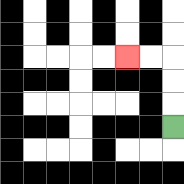{'start': '[7, 5]', 'end': '[5, 2]', 'path_directions': 'U,U,U,L,L', 'path_coordinates': '[[7, 5], [7, 4], [7, 3], [7, 2], [6, 2], [5, 2]]'}